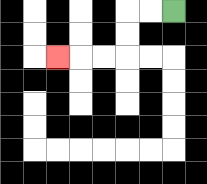{'start': '[7, 0]', 'end': '[2, 2]', 'path_directions': 'L,L,D,D,L,L,L', 'path_coordinates': '[[7, 0], [6, 0], [5, 0], [5, 1], [5, 2], [4, 2], [3, 2], [2, 2]]'}